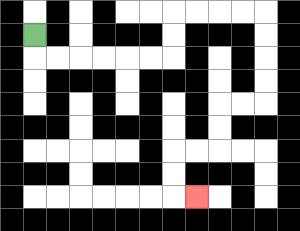{'start': '[1, 1]', 'end': '[8, 8]', 'path_directions': 'D,R,R,R,R,R,R,U,U,R,R,R,R,D,D,D,D,L,L,D,D,L,L,D,D,R', 'path_coordinates': '[[1, 1], [1, 2], [2, 2], [3, 2], [4, 2], [5, 2], [6, 2], [7, 2], [7, 1], [7, 0], [8, 0], [9, 0], [10, 0], [11, 0], [11, 1], [11, 2], [11, 3], [11, 4], [10, 4], [9, 4], [9, 5], [9, 6], [8, 6], [7, 6], [7, 7], [7, 8], [8, 8]]'}